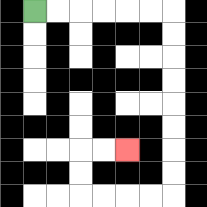{'start': '[1, 0]', 'end': '[5, 6]', 'path_directions': 'R,R,R,R,R,R,D,D,D,D,D,D,D,D,L,L,L,L,U,U,R,R', 'path_coordinates': '[[1, 0], [2, 0], [3, 0], [4, 0], [5, 0], [6, 0], [7, 0], [7, 1], [7, 2], [7, 3], [7, 4], [7, 5], [7, 6], [7, 7], [7, 8], [6, 8], [5, 8], [4, 8], [3, 8], [3, 7], [3, 6], [4, 6], [5, 6]]'}